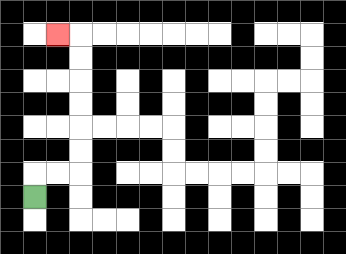{'start': '[1, 8]', 'end': '[2, 1]', 'path_directions': 'U,R,R,U,U,U,U,U,U,L', 'path_coordinates': '[[1, 8], [1, 7], [2, 7], [3, 7], [3, 6], [3, 5], [3, 4], [3, 3], [3, 2], [3, 1], [2, 1]]'}